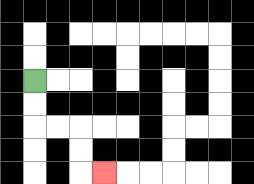{'start': '[1, 3]', 'end': '[4, 7]', 'path_directions': 'D,D,R,R,D,D,R', 'path_coordinates': '[[1, 3], [1, 4], [1, 5], [2, 5], [3, 5], [3, 6], [3, 7], [4, 7]]'}